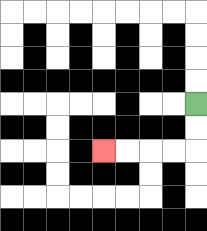{'start': '[8, 4]', 'end': '[4, 6]', 'path_directions': 'D,D,L,L,L,L', 'path_coordinates': '[[8, 4], [8, 5], [8, 6], [7, 6], [6, 6], [5, 6], [4, 6]]'}